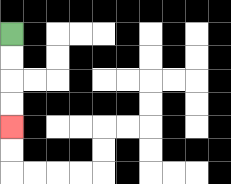{'start': '[0, 1]', 'end': '[0, 5]', 'path_directions': 'D,D,D,D', 'path_coordinates': '[[0, 1], [0, 2], [0, 3], [0, 4], [0, 5]]'}